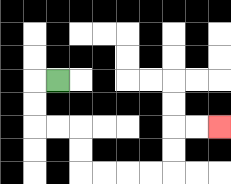{'start': '[2, 3]', 'end': '[9, 5]', 'path_directions': 'L,D,D,R,R,D,D,R,R,R,R,U,U,R,R', 'path_coordinates': '[[2, 3], [1, 3], [1, 4], [1, 5], [2, 5], [3, 5], [3, 6], [3, 7], [4, 7], [5, 7], [6, 7], [7, 7], [7, 6], [7, 5], [8, 5], [9, 5]]'}